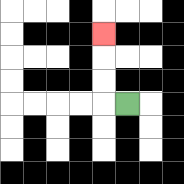{'start': '[5, 4]', 'end': '[4, 1]', 'path_directions': 'L,U,U,U', 'path_coordinates': '[[5, 4], [4, 4], [4, 3], [4, 2], [4, 1]]'}